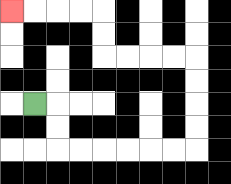{'start': '[1, 4]', 'end': '[0, 0]', 'path_directions': 'R,D,D,R,R,R,R,R,R,U,U,U,U,L,L,L,L,U,U,L,L,L,L', 'path_coordinates': '[[1, 4], [2, 4], [2, 5], [2, 6], [3, 6], [4, 6], [5, 6], [6, 6], [7, 6], [8, 6], [8, 5], [8, 4], [8, 3], [8, 2], [7, 2], [6, 2], [5, 2], [4, 2], [4, 1], [4, 0], [3, 0], [2, 0], [1, 0], [0, 0]]'}